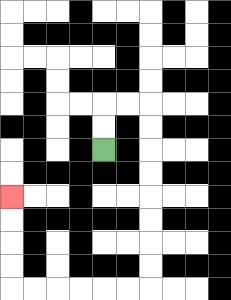{'start': '[4, 6]', 'end': '[0, 8]', 'path_directions': 'U,U,R,R,D,D,D,D,D,D,D,D,L,L,L,L,L,L,U,U,U,U', 'path_coordinates': '[[4, 6], [4, 5], [4, 4], [5, 4], [6, 4], [6, 5], [6, 6], [6, 7], [6, 8], [6, 9], [6, 10], [6, 11], [6, 12], [5, 12], [4, 12], [3, 12], [2, 12], [1, 12], [0, 12], [0, 11], [0, 10], [0, 9], [0, 8]]'}